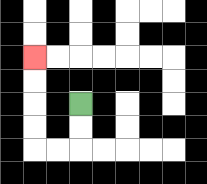{'start': '[3, 4]', 'end': '[1, 2]', 'path_directions': 'D,D,L,L,U,U,U,U', 'path_coordinates': '[[3, 4], [3, 5], [3, 6], [2, 6], [1, 6], [1, 5], [1, 4], [1, 3], [1, 2]]'}